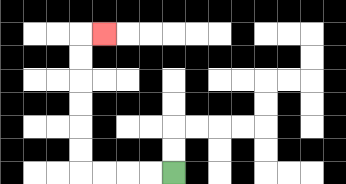{'start': '[7, 7]', 'end': '[4, 1]', 'path_directions': 'L,L,L,L,U,U,U,U,U,U,R', 'path_coordinates': '[[7, 7], [6, 7], [5, 7], [4, 7], [3, 7], [3, 6], [3, 5], [3, 4], [3, 3], [3, 2], [3, 1], [4, 1]]'}